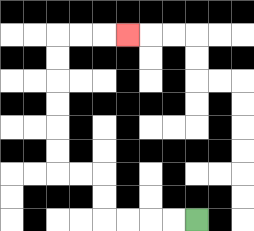{'start': '[8, 9]', 'end': '[5, 1]', 'path_directions': 'L,L,L,L,U,U,L,L,U,U,U,U,U,U,R,R,R', 'path_coordinates': '[[8, 9], [7, 9], [6, 9], [5, 9], [4, 9], [4, 8], [4, 7], [3, 7], [2, 7], [2, 6], [2, 5], [2, 4], [2, 3], [2, 2], [2, 1], [3, 1], [4, 1], [5, 1]]'}